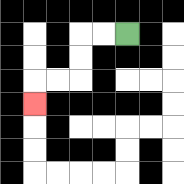{'start': '[5, 1]', 'end': '[1, 4]', 'path_directions': 'L,L,D,D,L,L,D', 'path_coordinates': '[[5, 1], [4, 1], [3, 1], [3, 2], [3, 3], [2, 3], [1, 3], [1, 4]]'}